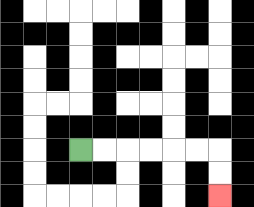{'start': '[3, 6]', 'end': '[9, 8]', 'path_directions': 'R,R,R,R,R,R,D,D', 'path_coordinates': '[[3, 6], [4, 6], [5, 6], [6, 6], [7, 6], [8, 6], [9, 6], [9, 7], [9, 8]]'}